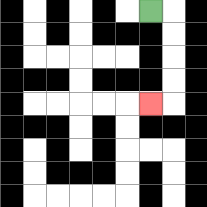{'start': '[6, 0]', 'end': '[6, 4]', 'path_directions': 'R,D,D,D,D,L', 'path_coordinates': '[[6, 0], [7, 0], [7, 1], [7, 2], [7, 3], [7, 4], [6, 4]]'}